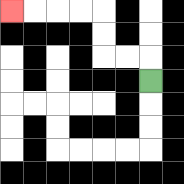{'start': '[6, 3]', 'end': '[0, 0]', 'path_directions': 'U,L,L,U,U,L,L,L,L', 'path_coordinates': '[[6, 3], [6, 2], [5, 2], [4, 2], [4, 1], [4, 0], [3, 0], [2, 0], [1, 0], [0, 0]]'}